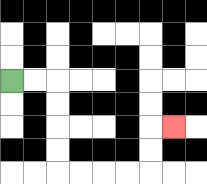{'start': '[0, 3]', 'end': '[7, 5]', 'path_directions': 'R,R,D,D,D,D,R,R,R,R,U,U,R', 'path_coordinates': '[[0, 3], [1, 3], [2, 3], [2, 4], [2, 5], [2, 6], [2, 7], [3, 7], [4, 7], [5, 7], [6, 7], [6, 6], [6, 5], [7, 5]]'}